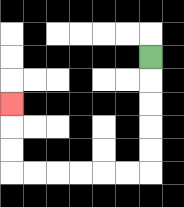{'start': '[6, 2]', 'end': '[0, 4]', 'path_directions': 'D,D,D,D,D,L,L,L,L,L,L,U,U,U', 'path_coordinates': '[[6, 2], [6, 3], [6, 4], [6, 5], [6, 6], [6, 7], [5, 7], [4, 7], [3, 7], [2, 7], [1, 7], [0, 7], [0, 6], [0, 5], [0, 4]]'}